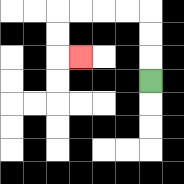{'start': '[6, 3]', 'end': '[3, 2]', 'path_directions': 'U,U,U,L,L,L,L,D,D,R', 'path_coordinates': '[[6, 3], [6, 2], [6, 1], [6, 0], [5, 0], [4, 0], [3, 0], [2, 0], [2, 1], [2, 2], [3, 2]]'}